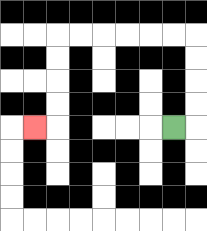{'start': '[7, 5]', 'end': '[1, 5]', 'path_directions': 'R,U,U,U,U,L,L,L,L,L,L,D,D,D,D,L', 'path_coordinates': '[[7, 5], [8, 5], [8, 4], [8, 3], [8, 2], [8, 1], [7, 1], [6, 1], [5, 1], [4, 1], [3, 1], [2, 1], [2, 2], [2, 3], [2, 4], [2, 5], [1, 5]]'}